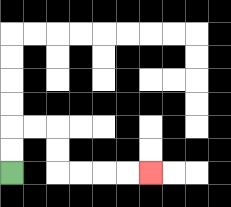{'start': '[0, 7]', 'end': '[6, 7]', 'path_directions': 'U,U,R,R,D,D,R,R,R,R', 'path_coordinates': '[[0, 7], [0, 6], [0, 5], [1, 5], [2, 5], [2, 6], [2, 7], [3, 7], [4, 7], [5, 7], [6, 7]]'}